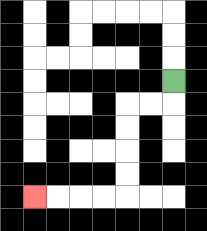{'start': '[7, 3]', 'end': '[1, 8]', 'path_directions': 'D,L,L,D,D,D,D,L,L,L,L', 'path_coordinates': '[[7, 3], [7, 4], [6, 4], [5, 4], [5, 5], [5, 6], [5, 7], [5, 8], [4, 8], [3, 8], [2, 8], [1, 8]]'}